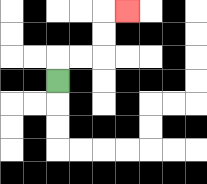{'start': '[2, 3]', 'end': '[5, 0]', 'path_directions': 'U,R,R,U,U,R', 'path_coordinates': '[[2, 3], [2, 2], [3, 2], [4, 2], [4, 1], [4, 0], [5, 0]]'}